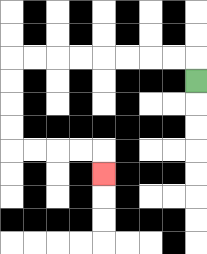{'start': '[8, 3]', 'end': '[4, 7]', 'path_directions': 'U,L,L,L,L,L,L,L,L,D,D,D,D,R,R,R,R,D', 'path_coordinates': '[[8, 3], [8, 2], [7, 2], [6, 2], [5, 2], [4, 2], [3, 2], [2, 2], [1, 2], [0, 2], [0, 3], [0, 4], [0, 5], [0, 6], [1, 6], [2, 6], [3, 6], [4, 6], [4, 7]]'}